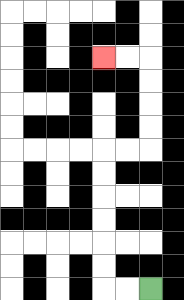{'start': '[6, 12]', 'end': '[4, 2]', 'path_directions': 'L,L,U,U,U,U,U,U,R,R,U,U,U,U,L,L', 'path_coordinates': '[[6, 12], [5, 12], [4, 12], [4, 11], [4, 10], [4, 9], [4, 8], [4, 7], [4, 6], [5, 6], [6, 6], [6, 5], [6, 4], [6, 3], [6, 2], [5, 2], [4, 2]]'}